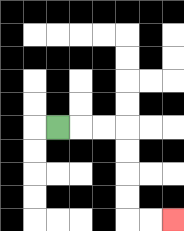{'start': '[2, 5]', 'end': '[7, 9]', 'path_directions': 'R,R,R,D,D,D,D,R,R', 'path_coordinates': '[[2, 5], [3, 5], [4, 5], [5, 5], [5, 6], [5, 7], [5, 8], [5, 9], [6, 9], [7, 9]]'}